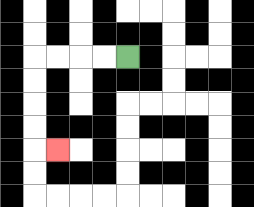{'start': '[5, 2]', 'end': '[2, 6]', 'path_directions': 'L,L,L,L,D,D,D,D,R', 'path_coordinates': '[[5, 2], [4, 2], [3, 2], [2, 2], [1, 2], [1, 3], [1, 4], [1, 5], [1, 6], [2, 6]]'}